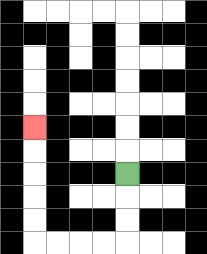{'start': '[5, 7]', 'end': '[1, 5]', 'path_directions': 'D,D,D,L,L,L,L,U,U,U,U,U', 'path_coordinates': '[[5, 7], [5, 8], [5, 9], [5, 10], [4, 10], [3, 10], [2, 10], [1, 10], [1, 9], [1, 8], [1, 7], [1, 6], [1, 5]]'}